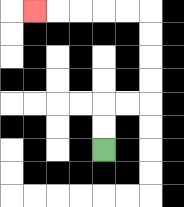{'start': '[4, 6]', 'end': '[1, 0]', 'path_directions': 'U,U,R,R,U,U,U,U,L,L,L,L,L', 'path_coordinates': '[[4, 6], [4, 5], [4, 4], [5, 4], [6, 4], [6, 3], [6, 2], [6, 1], [6, 0], [5, 0], [4, 0], [3, 0], [2, 0], [1, 0]]'}